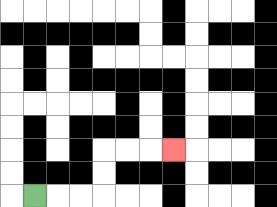{'start': '[1, 8]', 'end': '[7, 6]', 'path_directions': 'R,R,R,U,U,R,R,R', 'path_coordinates': '[[1, 8], [2, 8], [3, 8], [4, 8], [4, 7], [4, 6], [5, 6], [6, 6], [7, 6]]'}